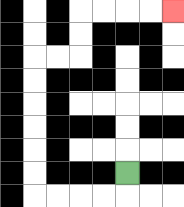{'start': '[5, 7]', 'end': '[7, 0]', 'path_directions': 'D,L,L,L,L,U,U,U,U,U,U,R,R,U,U,R,R,R,R', 'path_coordinates': '[[5, 7], [5, 8], [4, 8], [3, 8], [2, 8], [1, 8], [1, 7], [1, 6], [1, 5], [1, 4], [1, 3], [1, 2], [2, 2], [3, 2], [3, 1], [3, 0], [4, 0], [5, 0], [6, 0], [7, 0]]'}